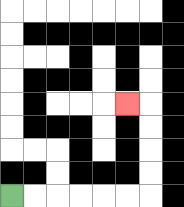{'start': '[0, 8]', 'end': '[5, 4]', 'path_directions': 'R,R,R,R,R,R,U,U,U,U,L', 'path_coordinates': '[[0, 8], [1, 8], [2, 8], [3, 8], [4, 8], [5, 8], [6, 8], [6, 7], [6, 6], [6, 5], [6, 4], [5, 4]]'}